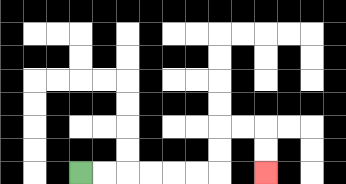{'start': '[3, 7]', 'end': '[11, 7]', 'path_directions': 'R,R,R,R,R,R,U,U,R,R,D,D', 'path_coordinates': '[[3, 7], [4, 7], [5, 7], [6, 7], [7, 7], [8, 7], [9, 7], [9, 6], [9, 5], [10, 5], [11, 5], [11, 6], [11, 7]]'}